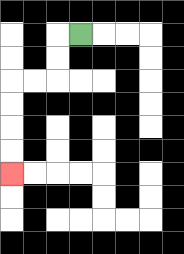{'start': '[3, 1]', 'end': '[0, 7]', 'path_directions': 'L,D,D,L,L,D,D,D,D', 'path_coordinates': '[[3, 1], [2, 1], [2, 2], [2, 3], [1, 3], [0, 3], [0, 4], [0, 5], [0, 6], [0, 7]]'}